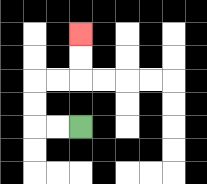{'start': '[3, 5]', 'end': '[3, 1]', 'path_directions': 'L,L,U,U,R,R,U,U', 'path_coordinates': '[[3, 5], [2, 5], [1, 5], [1, 4], [1, 3], [2, 3], [3, 3], [3, 2], [3, 1]]'}